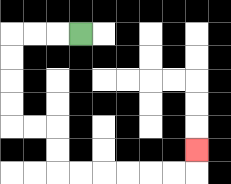{'start': '[3, 1]', 'end': '[8, 6]', 'path_directions': 'L,L,L,D,D,D,D,R,R,D,D,R,R,R,R,R,R,U', 'path_coordinates': '[[3, 1], [2, 1], [1, 1], [0, 1], [0, 2], [0, 3], [0, 4], [0, 5], [1, 5], [2, 5], [2, 6], [2, 7], [3, 7], [4, 7], [5, 7], [6, 7], [7, 7], [8, 7], [8, 6]]'}